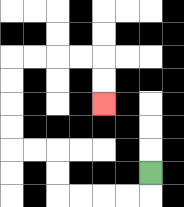{'start': '[6, 7]', 'end': '[4, 4]', 'path_directions': 'D,L,L,L,L,U,U,L,L,U,U,U,U,R,R,R,R,D,D', 'path_coordinates': '[[6, 7], [6, 8], [5, 8], [4, 8], [3, 8], [2, 8], [2, 7], [2, 6], [1, 6], [0, 6], [0, 5], [0, 4], [0, 3], [0, 2], [1, 2], [2, 2], [3, 2], [4, 2], [4, 3], [4, 4]]'}